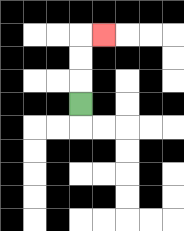{'start': '[3, 4]', 'end': '[4, 1]', 'path_directions': 'U,U,U,R', 'path_coordinates': '[[3, 4], [3, 3], [3, 2], [3, 1], [4, 1]]'}